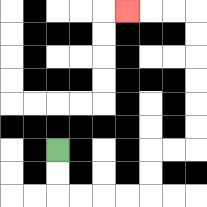{'start': '[2, 6]', 'end': '[5, 0]', 'path_directions': 'D,D,R,R,R,R,U,U,R,R,U,U,U,U,U,U,L,L,L', 'path_coordinates': '[[2, 6], [2, 7], [2, 8], [3, 8], [4, 8], [5, 8], [6, 8], [6, 7], [6, 6], [7, 6], [8, 6], [8, 5], [8, 4], [8, 3], [8, 2], [8, 1], [8, 0], [7, 0], [6, 0], [5, 0]]'}